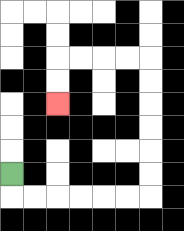{'start': '[0, 7]', 'end': '[2, 4]', 'path_directions': 'D,R,R,R,R,R,R,U,U,U,U,U,U,L,L,L,L,D,D', 'path_coordinates': '[[0, 7], [0, 8], [1, 8], [2, 8], [3, 8], [4, 8], [5, 8], [6, 8], [6, 7], [6, 6], [6, 5], [6, 4], [6, 3], [6, 2], [5, 2], [4, 2], [3, 2], [2, 2], [2, 3], [2, 4]]'}